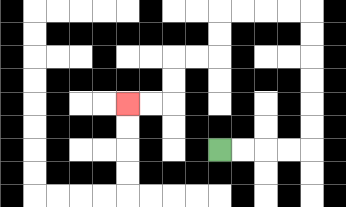{'start': '[9, 6]', 'end': '[5, 4]', 'path_directions': 'R,R,R,R,U,U,U,U,U,U,L,L,L,L,D,D,L,L,D,D,L,L', 'path_coordinates': '[[9, 6], [10, 6], [11, 6], [12, 6], [13, 6], [13, 5], [13, 4], [13, 3], [13, 2], [13, 1], [13, 0], [12, 0], [11, 0], [10, 0], [9, 0], [9, 1], [9, 2], [8, 2], [7, 2], [7, 3], [7, 4], [6, 4], [5, 4]]'}